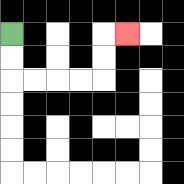{'start': '[0, 1]', 'end': '[5, 1]', 'path_directions': 'D,D,R,R,R,R,U,U,R', 'path_coordinates': '[[0, 1], [0, 2], [0, 3], [1, 3], [2, 3], [3, 3], [4, 3], [4, 2], [4, 1], [5, 1]]'}